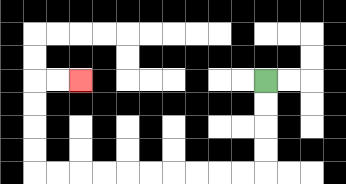{'start': '[11, 3]', 'end': '[3, 3]', 'path_directions': 'D,D,D,D,L,L,L,L,L,L,L,L,L,L,U,U,U,U,R,R', 'path_coordinates': '[[11, 3], [11, 4], [11, 5], [11, 6], [11, 7], [10, 7], [9, 7], [8, 7], [7, 7], [6, 7], [5, 7], [4, 7], [3, 7], [2, 7], [1, 7], [1, 6], [1, 5], [1, 4], [1, 3], [2, 3], [3, 3]]'}